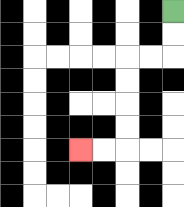{'start': '[7, 0]', 'end': '[3, 6]', 'path_directions': 'D,D,L,L,D,D,D,D,L,L', 'path_coordinates': '[[7, 0], [7, 1], [7, 2], [6, 2], [5, 2], [5, 3], [5, 4], [5, 5], [5, 6], [4, 6], [3, 6]]'}